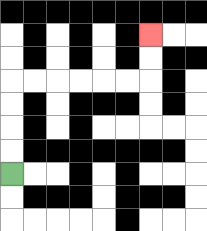{'start': '[0, 7]', 'end': '[6, 1]', 'path_directions': 'U,U,U,U,R,R,R,R,R,R,U,U', 'path_coordinates': '[[0, 7], [0, 6], [0, 5], [0, 4], [0, 3], [1, 3], [2, 3], [3, 3], [4, 3], [5, 3], [6, 3], [6, 2], [6, 1]]'}